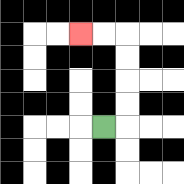{'start': '[4, 5]', 'end': '[3, 1]', 'path_directions': 'R,U,U,U,U,L,L', 'path_coordinates': '[[4, 5], [5, 5], [5, 4], [5, 3], [5, 2], [5, 1], [4, 1], [3, 1]]'}